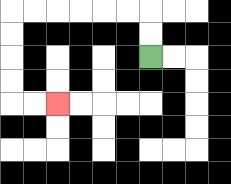{'start': '[6, 2]', 'end': '[2, 4]', 'path_directions': 'U,U,L,L,L,L,L,L,D,D,D,D,R,R', 'path_coordinates': '[[6, 2], [6, 1], [6, 0], [5, 0], [4, 0], [3, 0], [2, 0], [1, 0], [0, 0], [0, 1], [0, 2], [0, 3], [0, 4], [1, 4], [2, 4]]'}